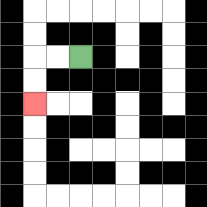{'start': '[3, 2]', 'end': '[1, 4]', 'path_directions': 'L,L,D,D', 'path_coordinates': '[[3, 2], [2, 2], [1, 2], [1, 3], [1, 4]]'}